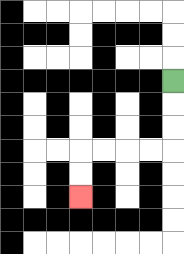{'start': '[7, 3]', 'end': '[3, 8]', 'path_directions': 'D,D,D,L,L,L,L,D,D', 'path_coordinates': '[[7, 3], [7, 4], [7, 5], [7, 6], [6, 6], [5, 6], [4, 6], [3, 6], [3, 7], [3, 8]]'}